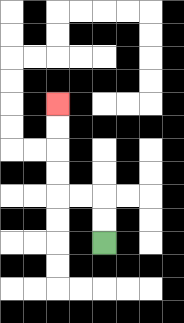{'start': '[4, 10]', 'end': '[2, 4]', 'path_directions': 'U,U,L,L,U,U,U,U', 'path_coordinates': '[[4, 10], [4, 9], [4, 8], [3, 8], [2, 8], [2, 7], [2, 6], [2, 5], [2, 4]]'}